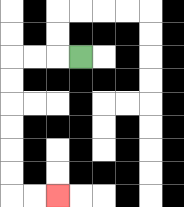{'start': '[3, 2]', 'end': '[2, 8]', 'path_directions': 'L,L,L,D,D,D,D,D,D,R,R', 'path_coordinates': '[[3, 2], [2, 2], [1, 2], [0, 2], [0, 3], [0, 4], [0, 5], [0, 6], [0, 7], [0, 8], [1, 8], [2, 8]]'}